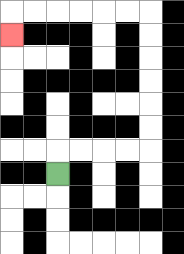{'start': '[2, 7]', 'end': '[0, 1]', 'path_directions': 'U,R,R,R,R,U,U,U,U,U,U,L,L,L,L,L,L,D', 'path_coordinates': '[[2, 7], [2, 6], [3, 6], [4, 6], [5, 6], [6, 6], [6, 5], [6, 4], [6, 3], [6, 2], [6, 1], [6, 0], [5, 0], [4, 0], [3, 0], [2, 0], [1, 0], [0, 0], [0, 1]]'}